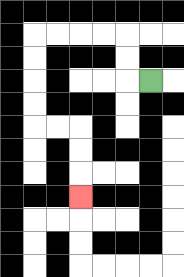{'start': '[6, 3]', 'end': '[3, 8]', 'path_directions': 'L,U,U,L,L,L,L,D,D,D,D,R,R,D,D,D', 'path_coordinates': '[[6, 3], [5, 3], [5, 2], [5, 1], [4, 1], [3, 1], [2, 1], [1, 1], [1, 2], [1, 3], [1, 4], [1, 5], [2, 5], [3, 5], [3, 6], [3, 7], [3, 8]]'}